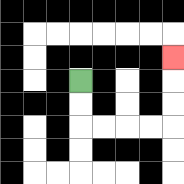{'start': '[3, 3]', 'end': '[7, 2]', 'path_directions': 'D,D,R,R,R,R,U,U,U', 'path_coordinates': '[[3, 3], [3, 4], [3, 5], [4, 5], [5, 5], [6, 5], [7, 5], [7, 4], [7, 3], [7, 2]]'}